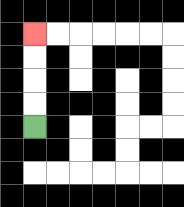{'start': '[1, 5]', 'end': '[1, 1]', 'path_directions': 'U,U,U,U', 'path_coordinates': '[[1, 5], [1, 4], [1, 3], [1, 2], [1, 1]]'}